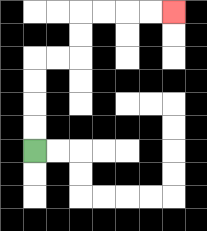{'start': '[1, 6]', 'end': '[7, 0]', 'path_directions': 'U,U,U,U,R,R,U,U,R,R,R,R', 'path_coordinates': '[[1, 6], [1, 5], [1, 4], [1, 3], [1, 2], [2, 2], [3, 2], [3, 1], [3, 0], [4, 0], [5, 0], [6, 0], [7, 0]]'}